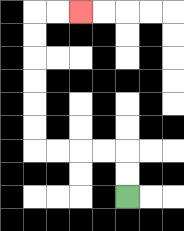{'start': '[5, 8]', 'end': '[3, 0]', 'path_directions': 'U,U,L,L,L,L,U,U,U,U,U,U,R,R', 'path_coordinates': '[[5, 8], [5, 7], [5, 6], [4, 6], [3, 6], [2, 6], [1, 6], [1, 5], [1, 4], [1, 3], [1, 2], [1, 1], [1, 0], [2, 0], [3, 0]]'}